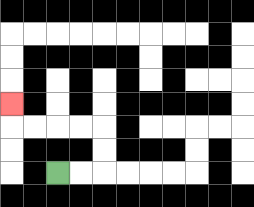{'start': '[2, 7]', 'end': '[0, 4]', 'path_directions': 'R,R,U,U,L,L,L,L,U', 'path_coordinates': '[[2, 7], [3, 7], [4, 7], [4, 6], [4, 5], [3, 5], [2, 5], [1, 5], [0, 5], [0, 4]]'}